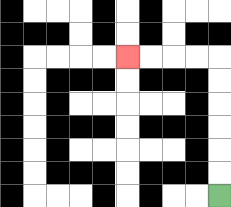{'start': '[9, 8]', 'end': '[5, 2]', 'path_directions': 'U,U,U,U,U,U,L,L,L,L', 'path_coordinates': '[[9, 8], [9, 7], [9, 6], [9, 5], [9, 4], [9, 3], [9, 2], [8, 2], [7, 2], [6, 2], [5, 2]]'}